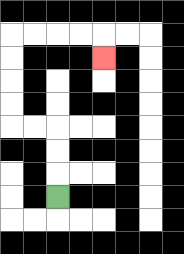{'start': '[2, 8]', 'end': '[4, 2]', 'path_directions': 'U,U,U,L,L,U,U,U,U,R,R,R,R,D', 'path_coordinates': '[[2, 8], [2, 7], [2, 6], [2, 5], [1, 5], [0, 5], [0, 4], [0, 3], [0, 2], [0, 1], [1, 1], [2, 1], [3, 1], [4, 1], [4, 2]]'}